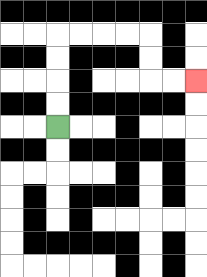{'start': '[2, 5]', 'end': '[8, 3]', 'path_directions': 'U,U,U,U,R,R,R,R,D,D,R,R', 'path_coordinates': '[[2, 5], [2, 4], [2, 3], [2, 2], [2, 1], [3, 1], [4, 1], [5, 1], [6, 1], [6, 2], [6, 3], [7, 3], [8, 3]]'}